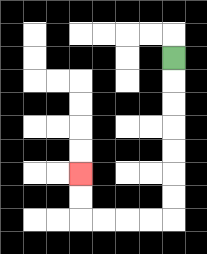{'start': '[7, 2]', 'end': '[3, 7]', 'path_directions': 'D,D,D,D,D,D,D,L,L,L,L,U,U', 'path_coordinates': '[[7, 2], [7, 3], [7, 4], [7, 5], [7, 6], [7, 7], [7, 8], [7, 9], [6, 9], [5, 9], [4, 9], [3, 9], [3, 8], [3, 7]]'}